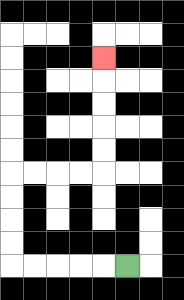{'start': '[5, 11]', 'end': '[4, 2]', 'path_directions': 'L,L,L,L,L,U,U,U,U,R,R,R,R,U,U,U,U,U', 'path_coordinates': '[[5, 11], [4, 11], [3, 11], [2, 11], [1, 11], [0, 11], [0, 10], [0, 9], [0, 8], [0, 7], [1, 7], [2, 7], [3, 7], [4, 7], [4, 6], [4, 5], [4, 4], [4, 3], [4, 2]]'}